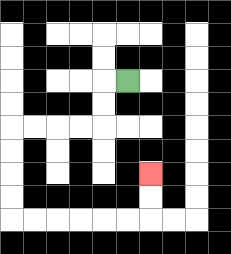{'start': '[5, 3]', 'end': '[6, 7]', 'path_directions': 'L,D,D,L,L,L,L,D,D,D,D,R,R,R,R,R,R,U,U', 'path_coordinates': '[[5, 3], [4, 3], [4, 4], [4, 5], [3, 5], [2, 5], [1, 5], [0, 5], [0, 6], [0, 7], [0, 8], [0, 9], [1, 9], [2, 9], [3, 9], [4, 9], [5, 9], [6, 9], [6, 8], [6, 7]]'}